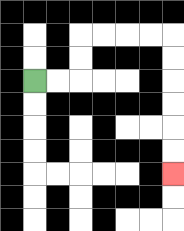{'start': '[1, 3]', 'end': '[7, 7]', 'path_directions': 'R,R,U,U,R,R,R,R,D,D,D,D,D,D', 'path_coordinates': '[[1, 3], [2, 3], [3, 3], [3, 2], [3, 1], [4, 1], [5, 1], [6, 1], [7, 1], [7, 2], [7, 3], [7, 4], [7, 5], [7, 6], [7, 7]]'}